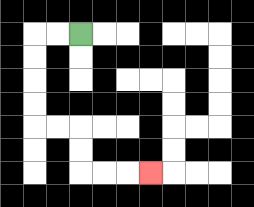{'start': '[3, 1]', 'end': '[6, 7]', 'path_directions': 'L,L,D,D,D,D,R,R,D,D,R,R,R', 'path_coordinates': '[[3, 1], [2, 1], [1, 1], [1, 2], [1, 3], [1, 4], [1, 5], [2, 5], [3, 5], [3, 6], [3, 7], [4, 7], [5, 7], [6, 7]]'}